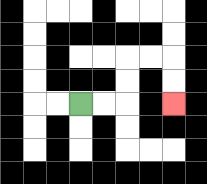{'start': '[3, 4]', 'end': '[7, 4]', 'path_directions': 'R,R,U,U,R,R,D,D', 'path_coordinates': '[[3, 4], [4, 4], [5, 4], [5, 3], [5, 2], [6, 2], [7, 2], [7, 3], [7, 4]]'}